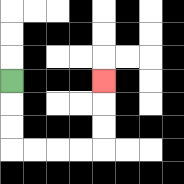{'start': '[0, 3]', 'end': '[4, 3]', 'path_directions': 'D,D,D,R,R,R,R,U,U,U', 'path_coordinates': '[[0, 3], [0, 4], [0, 5], [0, 6], [1, 6], [2, 6], [3, 6], [4, 6], [4, 5], [4, 4], [4, 3]]'}